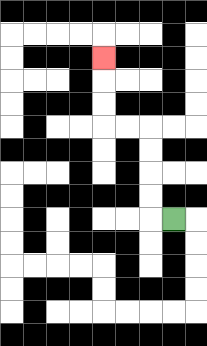{'start': '[7, 9]', 'end': '[4, 2]', 'path_directions': 'L,U,U,U,U,L,L,U,U,U', 'path_coordinates': '[[7, 9], [6, 9], [6, 8], [6, 7], [6, 6], [6, 5], [5, 5], [4, 5], [4, 4], [4, 3], [4, 2]]'}